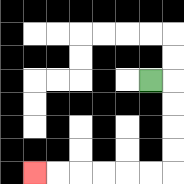{'start': '[6, 3]', 'end': '[1, 7]', 'path_directions': 'R,D,D,D,D,L,L,L,L,L,L', 'path_coordinates': '[[6, 3], [7, 3], [7, 4], [7, 5], [7, 6], [7, 7], [6, 7], [5, 7], [4, 7], [3, 7], [2, 7], [1, 7]]'}